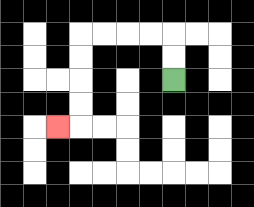{'start': '[7, 3]', 'end': '[2, 5]', 'path_directions': 'U,U,L,L,L,L,D,D,D,D,L', 'path_coordinates': '[[7, 3], [7, 2], [7, 1], [6, 1], [5, 1], [4, 1], [3, 1], [3, 2], [3, 3], [3, 4], [3, 5], [2, 5]]'}